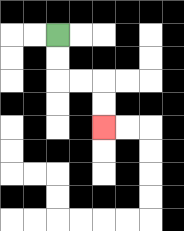{'start': '[2, 1]', 'end': '[4, 5]', 'path_directions': 'D,D,R,R,D,D', 'path_coordinates': '[[2, 1], [2, 2], [2, 3], [3, 3], [4, 3], [4, 4], [4, 5]]'}